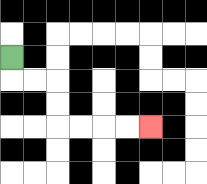{'start': '[0, 2]', 'end': '[6, 5]', 'path_directions': 'D,R,R,D,D,R,R,R,R', 'path_coordinates': '[[0, 2], [0, 3], [1, 3], [2, 3], [2, 4], [2, 5], [3, 5], [4, 5], [5, 5], [6, 5]]'}